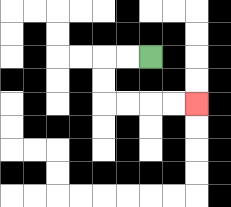{'start': '[6, 2]', 'end': '[8, 4]', 'path_directions': 'L,L,D,D,R,R,R,R', 'path_coordinates': '[[6, 2], [5, 2], [4, 2], [4, 3], [4, 4], [5, 4], [6, 4], [7, 4], [8, 4]]'}